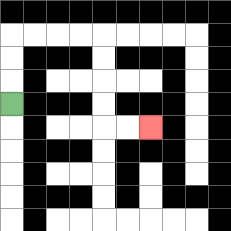{'start': '[0, 4]', 'end': '[6, 5]', 'path_directions': 'U,U,U,R,R,R,R,D,D,D,D,R,R', 'path_coordinates': '[[0, 4], [0, 3], [0, 2], [0, 1], [1, 1], [2, 1], [3, 1], [4, 1], [4, 2], [4, 3], [4, 4], [4, 5], [5, 5], [6, 5]]'}